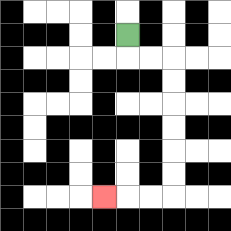{'start': '[5, 1]', 'end': '[4, 8]', 'path_directions': 'D,R,R,D,D,D,D,D,D,L,L,L', 'path_coordinates': '[[5, 1], [5, 2], [6, 2], [7, 2], [7, 3], [7, 4], [7, 5], [7, 6], [7, 7], [7, 8], [6, 8], [5, 8], [4, 8]]'}